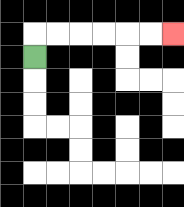{'start': '[1, 2]', 'end': '[7, 1]', 'path_directions': 'U,R,R,R,R,R,R', 'path_coordinates': '[[1, 2], [1, 1], [2, 1], [3, 1], [4, 1], [5, 1], [6, 1], [7, 1]]'}